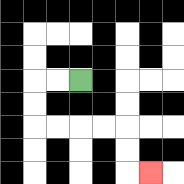{'start': '[3, 3]', 'end': '[6, 7]', 'path_directions': 'L,L,D,D,R,R,R,R,D,D,R', 'path_coordinates': '[[3, 3], [2, 3], [1, 3], [1, 4], [1, 5], [2, 5], [3, 5], [4, 5], [5, 5], [5, 6], [5, 7], [6, 7]]'}